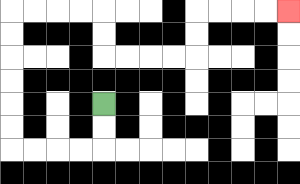{'start': '[4, 4]', 'end': '[12, 0]', 'path_directions': 'D,D,L,L,L,L,U,U,U,U,U,U,R,R,R,R,D,D,R,R,R,R,U,U,R,R,R,R', 'path_coordinates': '[[4, 4], [4, 5], [4, 6], [3, 6], [2, 6], [1, 6], [0, 6], [0, 5], [0, 4], [0, 3], [0, 2], [0, 1], [0, 0], [1, 0], [2, 0], [3, 0], [4, 0], [4, 1], [4, 2], [5, 2], [6, 2], [7, 2], [8, 2], [8, 1], [8, 0], [9, 0], [10, 0], [11, 0], [12, 0]]'}